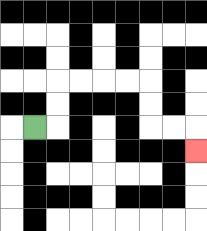{'start': '[1, 5]', 'end': '[8, 6]', 'path_directions': 'R,U,U,R,R,R,R,D,D,R,R,D', 'path_coordinates': '[[1, 5], [2, 5], [2, 4], [2, 3], [3, 3], [4, 3], [5, 3], [6, 3], [6, 4], [6, 5], [7, 5], [8, 5], [8, 6]]'}